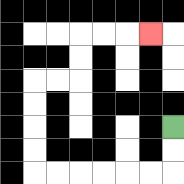{'start': '[7, 5]', 'end': '[6, 1]', 'path_directions': 'D,D,L,L,L,L,L,L,U,U,U,U,R,R,U,U,R,R,R', 'path_coordinates': '[[7, 5], [7, 6], [7, 7], [6, 7], [5, 7], [4, 7], [3, 7], [2, 7], [1, 7], [1, 6], [1, 5], [1, 4], [1, 3], [2, 3], [3, 3], [3, 2], [3, 1], [4, 1], [5, 1], [6, 1]]'}